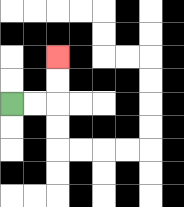{'start': '[0, 4]', 'end': '[2, 2]', 'path_directions': 'R,R,U,U', 'path_coordinates': '[[0, 4], [1, 4], [2, 4], [2, 3], [2, 2]]'}